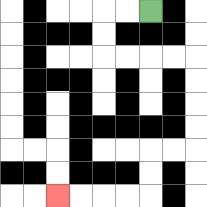{'start': '[6, 0]', 'end': '[2, 8]', 'path_directions': 'L,L,D,D,R,R,R,R,D,D,D,D,L,L,D,D,L,L,L,L', 'path_coordinates': '[[6, 0], [5, 0], [4, 0], [4, 1], [4, 2], [5, 2], [6, 2], [7, 2], [8, 2], [8, 3], [8, 4], [8, 5], [8, 6], [7, 6], [6, 6], [6, 7], [6, 8], [5, 8], [4, 8], [3, 8], [2, 8]]'}